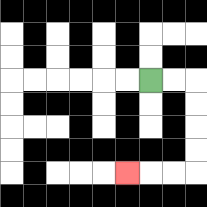{'start': '[6, 3]', 'end': '[5, 7]', 'path_directions': 'R,R,D,D,D,D,L,L,L', 'path_coordinates': '[[6, 3], [7, 3], [8, 3], [8, 4], [8, 5], [8, 6], [8, 7], [7, 7], [6, 7], [5, 7]]'}